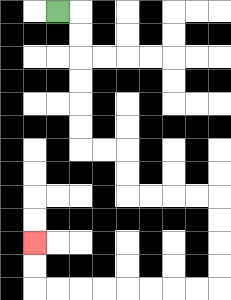{'start': '[2, 0]', 'end': '[1, 10]', 'path_directions': 'R,D,D,D,D,D,D,R,R,D,D,R,R,R,R,D,D,D,D,L,L,L,L,L,L,L,L,U,U', 'path_coordinates': '[[2, 0], [3, 0], [3, 1], [3, 2], [3, 3], [3, 4], [3, 5], [3, 6], [4, 6], [5, 6], [5, 7], [5, 8], [6, 8], [7, 8], [8, 8], [9, 8], [9, 9], [9, 10], [9, 11], [9, 12], [8, 12], [7, 12], [6, 12], [5, 12], [4, 12], [3, 12], [2, 12], [1, 12], [1, 11], [1, 10]]'}